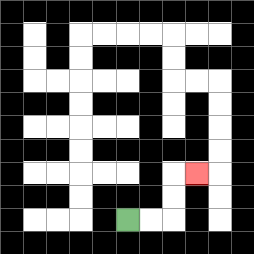{'start': '[5, 9]', 'end': '[8, 7]', 'path_directions': 'R,R,U,U,R', 'path_coordinates': '[[5, 9], [6, 9], [7, 9], [7, 8], [7, 7], [8, 7]]'}